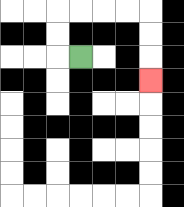{'start': '[3, 2]', 'end': '[6, 3]', 'path_directions': 'L,U,U,R,R,R,R,D,D,D', 'path_coordinates': '[[3, 2], [2, 2], [2, 1], [2, 0], [3, 0], [4, 0], [5, 0], [6, 0], [6, 1], [6, 2], [6, 3]]'}